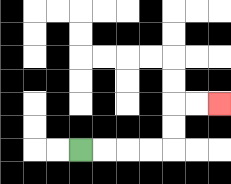{'start': '[3, 6]', 'end': '[9, 4]', 'path_directions': 'R,R,R,R,U,U,R,R', 'path_coordinates': '[[3, 6], [4, 6], [5, 6], [6, 6], [7, 6], [7, 5], [7, 4], [8, 4], [9, 4]]'}